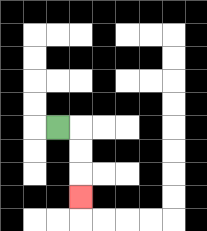{'start': '[2, 5]', 'end': '[3, 8]', 'path_directions': 'R,D,D,D', 'path_coordinates': '[[2, 5], [3, 5], [3, 6], [3, 7], [3, 8]]'}